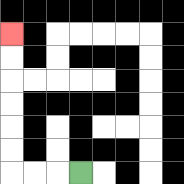{'start': '[3, 7]', 'end': '[0, 1]', 'path_directions': 'L,L,L,U,U,U,U,U,U', 'path_coordinates': '[[3, 7], [2, 7], [1, 7], [0, 7], [0, 6], [0, 5], [0, 4], [0, 3], [0, 2], [0, 1]]'}